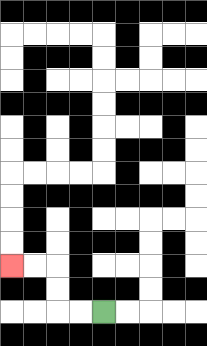{'start': '[4, 13]', 'end': '[0, 11]', 'path_directions': 'L,L,U,U,L,L', 'path_coordinates': '[[4, 13], [3, 13], [2, 13], [2, 12], [2, 11], [1, 11], [0, 11]]'}